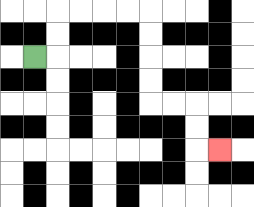{'start': '[1, 2]', 'end': '[9, 6]', 'path_directions': 'R,U,U,R,R,R,R,D,D,D,D,R,R,D,D,R', 'path_coordinates': '[[1, 2], [2, 2], [2, 1], [2, 0], [3, 0], [4, 0], [5, 0], [6, 0], [6, 1], [6, 2], [6, 3], [6, 4], [7, 4], [8, 4], [8, 5], [8, 6], [9, 6]]'}